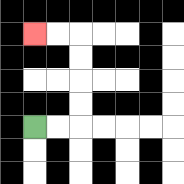{'start': '[1, 5]', 'end': '[1, 1]', 'path_directions': 'R,R,U,U,U,U,L,L', 'path_coordinates': '[[1, 5], [2, 5], [3, 5], [3, 4], [3, 3], [3, 2], [3, 1], [2, 1], [1, 1]]'}